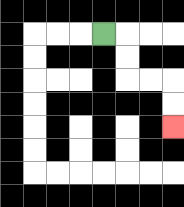{'start': '[4, 1]', 'end': '[7, 5]', 'path_directions': 'R,D,D,R,R,D,D', 'path_coordinates': '[[4, 1], [5, 1], [5, 2], [5, 3], [6, 3], [7, 3], [7, 4], [7, 5]]'}